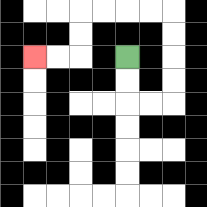{'start': '[5, 2]', 'end': '[1, 2]', 'path_directions': 'D,D,R,R,U,U,U,U,L,L,L,L,D,D,L,L', 'path_coordinates': '[[5, 2], [5, 3], [5, 4], [6, 4], [7, 4], [7, 3], [7, 2], [7, 1], [7, 0], [6, 0], [5, 0], [4, 0], [3, 0], [3, 1], [3, 2], [2, 2], [1, 2]]'}